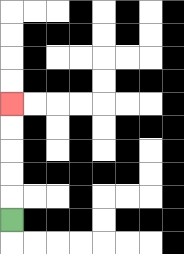{'start': '[0, 9]', 'end': '[0, 4]', 'path_directions': 'U,U,U,U,U', 'path_coordinates': '[[0, 9], [0, 8], [0, 7], [0, 6], [0, 5], [0, 4]]'}